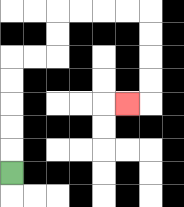{'start': '[0, 7]', 'end': '[5, 4]', 'path_directions': 'U,U,U,U,U,R,R,U,U,R,R,R,R,D,D,D,D,L', 'path_coordinates': '[[0, 7], [0, 6], [0, 5], [0, 4], [0, 3], [0, 2], [1, 2], [2, 2], [2, 1], [2, 0], [3, 0], [4, 0], [5, 0], [6, 0], [6, 1], [6, 2], [6, 3], [6, 4], [5, 4]]'}